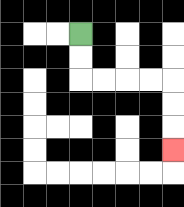{'start': '[3, 1]', 'end': '[7, 6]', 'path_directions': 'D,D,R,R,R,R,D,D,D', 'path_coordinates': '[[3, 1], [3, 2], [3, 3], [4, 3], [5, 3], [6, 3], [7, 3], [7, 4], [7, 5], [7, 6]]'}